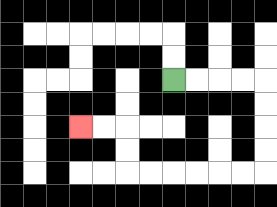{'start': '[7, 3]', 'end': '[3, 5]', 'path_directions': 'R,R,R,R,D,D,D,D,L,L,L,L,L,L,U,U,L,L', 'path_coordinates': '[[7, 3], [8, 3], [9, 3], [10, 3], [11, 3], [11, 4], [11, 5], [11, 6], [11, 7], [10, 7], [9, 7], [8, 7], [7, 7], [6, 7], [5, 7], [5, 6], [5, 5], [4, 5], [3, 5]]'}